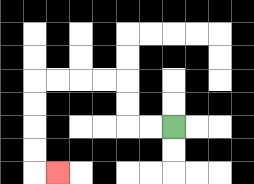{'start': '[7, 5]', 'end': '[2, 7]', 'path_directions': 'L,L,U,U,L,L,L,L,D,D,D,D,R', 'path_coordinates': '[[7, 5], [6, 5], [5, 5], [5, 4], [5, 3], [4, 3], [3, 3], [2, 3], [1, 3], [1, 4], [1, 5], [1, 6], [1, 7], [2, 7]]'}